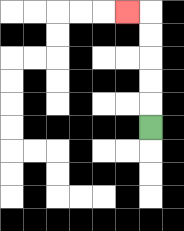{'start': '[6, 5]', 'end': '[5, 0]', 'path_directions': 'U,U,U,U,U,L', 'path_coordinates': '[[6, 5], [6, 4], [6, 3], [6, 2], [6, 1], [6, 0], [5, 0]]'}